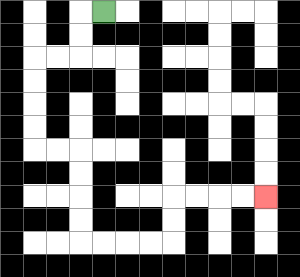{'start': '[4, 0]', 'end': '[11, 8]', 'path_directions': 'L,D,D,L,L,D,D,D,D,R,R,D,D,D,D,R,R,R,R,U,U,R,R,R,R', 'path_coordinates': '[[4, 0], [3, 0], [3, 1], [3, 2], [2, 2], [1, 2], [1, 3], [1, 4], [1, 5], [1, 6], [2, 6], [3, 6], [3, 7], [3, 8], [3, 9], [3, 10], [4, 10], [5, 10], [6, 10], [7, 10], [7, 9], [7, 8], [8, 8], [9, 8], [10, 8], [11, 8]]'}